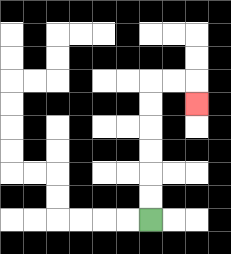{'start': '[6, 9]', 'end': '[8, 4]', 'path_directions': 'U,U,U,U,U,U,R,R,D', 'path_coordinates': '[[6, 9], [6, 8], [6, 7], [6, 6], [6, 5], [6, 4], [6, 3], [7, 3], [8, 3], [8, 4]]'}